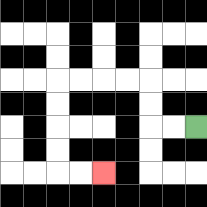{'start': '[8, 5]', 'end': '[4, 7]', 'path_directions': 'L,L,U,U,L,L,L,L,D,D,D,D,R,R', 'path_coordinates': '[[8, 5], [7, 5], [6, 5], [6, 4], [6, 3], [5, 3], [4, 3], [3, 3], [2, 3], [2, 4], [2, 5], [2, 6], [2, 7], [3, 7], [4, 7]]'}